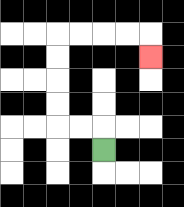{'start': '[4, 6]', 'end': '[6, 2]', 'path_directions': 'U,L,L,U,U,U,U,R,R,R,R,D', 'path_coordinates': '[[4, 6], [4, 5], [3, 5], [2, 5], [2, 4], [2, 3], [2, 2], [2, 1], [3, 1], [4, 1], [5, 1], [6, 1], [6, 2]]'}